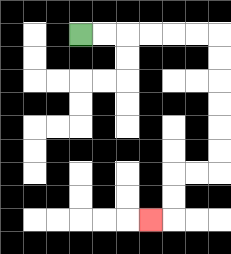{'start': '[3, 1]', 'end': '[6, 9]', 'path_directions': 'R,R,R,R,R,R,D,D,D,D,D,D,L,L,D,D,L', 'path_coordinates': '[[3, 1], [4, 1], [5, 1], [6, 1], [7, 1], [8, 1], [9, 1], [9, 2], [9, 3], [9, 4], [9, 5], [9, 6], [9, 7], [8, 7], [7, 7], [7, 8], [7, 9], [6, 9]]'}